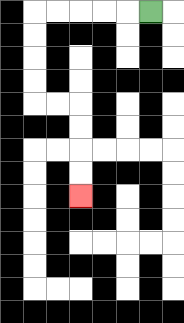{'start': '[6, 0]', 'end': '[3, 8]', 'path_directions': 'L,L,L,L,L,D,D,D,D,R,R,D,D,D,D', 'path_coordinates': '[[6, 0], [5, 0], [4, 0], [3, 0], [2, 0], [1, 0], [1, 1], [1, 2], [1, 3], [1, 4], [2, 4], [3, 4], [3, 5], [3, 6], [3, 7], [3, 8]]'}